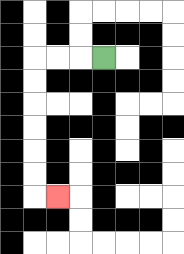{'start': '[4, 2]', 'end': '[2, 8]', 'path_directions': 'L,L,L,D,D,D,D,D,D,R', 'path_coordinates': '[[4, 2], [3, 2], [2, 2], [1, 2], [1, 3], [1, 4], [1, 5], [1, 6], [1, 7], [1, 8], [2, 8]]'}